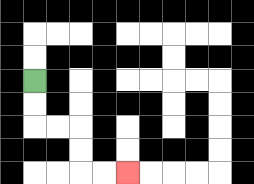{'start': '[1, 3]', 'end': '[5, 7]', 'path_directions': 'D,D,R,R,D,D,R,R', 'path_coordinates': '[[1, 3], [1, 4], [1, 5], [2, 5], [3, 5], [3, 6], [3, 7], [4, 7], [5, 7]]'}